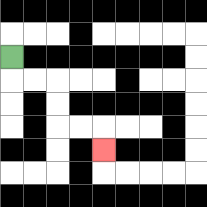{'start': '[0, 2]', 'end': '[4, 6]', 'path_directions': 'D,R,R,D,D,R,R,D', 'path_coordinates': '[[0, 2], [0, 3], [1, 3], [2, 3], [2, 4], [2, 5], [3, 5], [4, 5], [4, 6]]'}